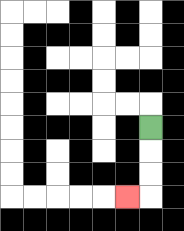{'start': '[6, 5]', 'end': '[5, 8]', 'path_directions': 'D,D,D,L', 'path_coordinates': '[[6, 5], [6, 6], [6, 7], [6, 8], [5, 8]]'}